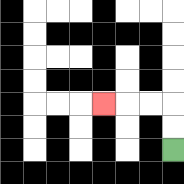{'start': '[7, 6]', 'end': '[4, 4]', 'path_directions': 'U,U,L,L,L', 'path_coordinates': '[[7, 6], [7, 5], [7, 4], [6, 4], [5, 4], [4, 4]]'}